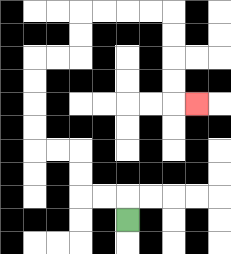{'start': '[5, 9]', 'end': '[8, 4]', 'path_directions': 'U,L,L,U,U,L,L,U,U,U,U,R,R,U,U,R,R,R,R,D,D,D,D,R', 'path_coordinates': '[[5, 9], [5, 8], [4, 8], [3, 8], [3, 7], [3, 6], [2, 6], [1, 6], [1, 5], [1, 4], [1, 3], [1, 2], [2, 2], [3, 2], [3, 1], [3, 0], [4, 0], [5, 0], [6, 0], [7, 0], [7, 1], [7, 2], [7, 3], [7, 4], [8, 4]]'}